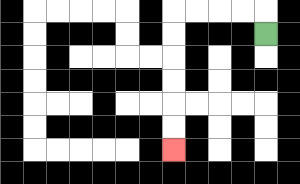{'start': '[11, 1]', 'end': '[7, 6]', 'path_directions': 'U,L,L,L,L,D,D,D,D,D,D', 'path_coordinates': '[[11, 1], [11, 0], [10, 0], [9, 0], [8, 0], [7, 0], [7, 1], [7, 2], [7, 3], [7, 4], [7, 5], [7, 6]]'}